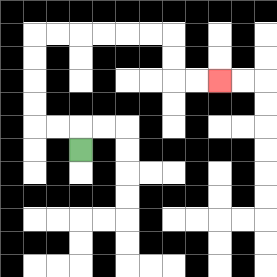{'start': '[3, 6]', 'end': '[9, 3]', 'path_directions': 'U,L,L,U,U,U,U,R,R,R,R,R,R,D,D,R,R', 'path_coordinates': '[[3, 6], [3, 5], [2, 5], [1, 5], [1, 4], [1, 3], [1, 2], [1, 1], [2, 1], [3, 1], [4, 1], [5, 1], [6, 1], [7, 1], [7, 2], [7, 3], [8, 3], [9, 3]]'}